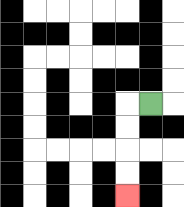{'start': '[6, 4]', 'end': '[5, 8]', 'path_directions': 'L,D,D,D,D', 'path_coordinates': '[[6, 4], [5, 4], [5, 5], [5, 6], [5, 7], [5, 8]]'}